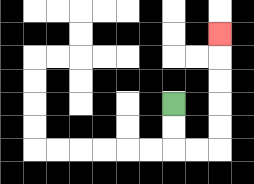{'start': '[7, 4]', 'end': '[9, 1]', 'path_directions': 'D,D,R,R,U,U,U,U,U', 'path_coordinates': '[[7, 4], [7, 5], [7, 6], [8, 6], [9, 6], [9, 5], [9, 4], [9, 3], [9, 2], [9, 1]]'}